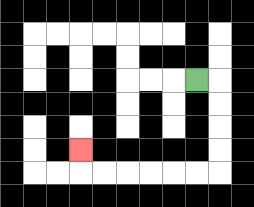{'start': '[8, 3]', 'end': '[3, 6]', 'path_directions': 'R,D,D,D,D,L,L,L,L,L,L,U', 'path_coordinates': '[[8, 3], [9, 3], [9, 4], [9, 5], [9, 6], [9, 7], [8, 7], [7, 7], [6, 7], [5, 7], [4, 7], [3, 7], [3, 6]]'}